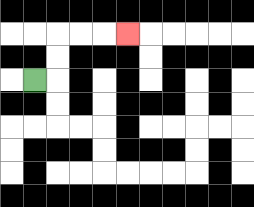{'start': '[1, 3]', 'end': '[5, 1]', 'path_directions': 'R,U,U,R,R,R', 'path_coordinates': '[[1, 3], [2, 3], [2, 2], [2, 1], [3, 1], [4, 1], [5, 1]]'}